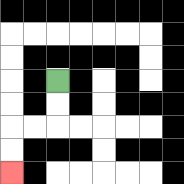{'start': '[2, 3]', 'end': '[0, 7]', 'path_directions': 'D,D,L,L,D,D', 'path_coordinates': '[[2, 3], [2, 4], [2, 5], [1, 5], [0, 5], [0, 6], [0, 7]]'}